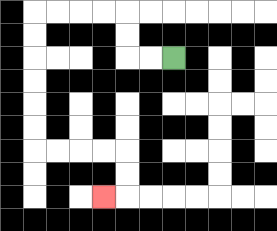{'start': '[7, 2]', 'end': '[4, 8]', 'path_directions': 'L,L,U,U,L,L,L,L,D,D,D,D,D,D,R,R,R,R,D,D,L', 'path_coordinates': '[[7, 2], [6, 2], [5, 2], [5, 1], [5, 0], [4, 0], [3, 0], [2, 0], [1, 0], [1, 1], [1, 2], [1, 3], [1, 4], [1, 5], [1, 6], [2, 6], [3, 6], [4, 6], [5, 6], [5, 7], [5, 8], [4, 8]]'}